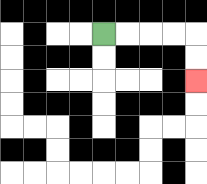{'start': '[4, 1]', 'end': '[8, 3]', 'path_directions': 'R,R,R,R,D,D', 'path_coordinates': '[[4, 1], [5, 1], [6, 1], [7, 1], [8, 1], [8, 2], [8, 3]]'}